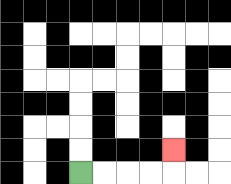{'start': '[3, 7]', 'end': '[7, 6]', 'path_directions': 'R,R,R,R,U', 'path_coordinates': '[[3, 7], [4, 7], [5, 7], [6, 7], [7, 7], [7, 6]]'}